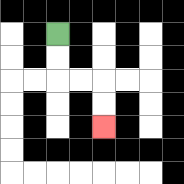{'start': '[2, 1]', 'end': '[4, 5]', 'path_directions': 'D,D,R,R,D,D', 'path_coordinates': '[[2, 1], [2, 2], [2, 3], [3, 3], [4, 3], [4, 4], [4, 5]]'}